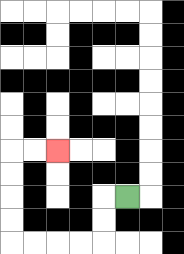{'start': '[5, 8]', 'end': '[2, 6]', 'path_directions': 'L,D,D,L,L,L,L,U,U,U,U,R,R', 'path_coordinates': '[[5, 8], [4, 8], [4, 9], [4, 10], [3, 10], [2, 10], [1, 10], [0, 10], [0, 9], [0, 8], [0, 7], [0, 6], [1, 6], [2, 6]]'}